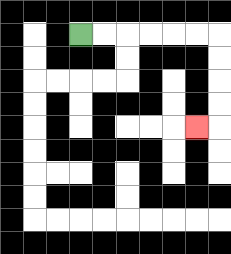{'start': '[3, 1]', 'end': '[8, 5]', 'path_directions': 'R,R,R,R,R,R,D,D,D,D,L', 'path_coordinates': '[[3, 1], [4, 1], [5, 1], [6, 1], [7, 1], [8, 1], [9, 1], [9, 2], [9, 3], [9, 4], [9, 5], [8, 5]]'}